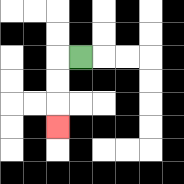{'start': '[3, 2]', 'end': '[2, 5]', 'path_directions': 'L,D,D,D', 'path_coordinates': '[[3, 2], [2, 2], [2, 3], [2, 4], [2, 5]]'}